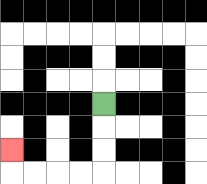{'start': '[4, 4]', 'end': '[0, 6]', 'path_directions': 'D,D,D,L,L,L,L,U', 'path_coordinates': '[[4, 4], [4, 5], [4, 6], [4, 7], [3, 7], [2, 7], [1, 7], [0, 7], [0, 6]]'}